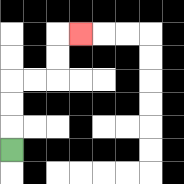{'start': '[0, 6]', 'end': '[3, 1]', 'path_directions': 'U,U,U,R,R,U,U,R', 'path_coordinates': '[[0, 6], [0, 5], [0, 4], [0, 3], [1, 3], [2, 3], [2, 2], [2, 1], [3, 1]]'}